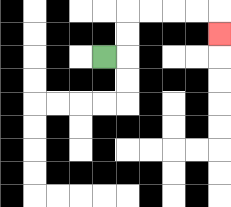{'start': '[4, 2]', 'end': '[9, 1]', 'path_directions': 'R,U,U,R,R,R,R,D', 'path_coordinates': '[[4, 2], [5, 2], [5, 1], [5, 0], [6, 0], [7, 0], [8, 0], [9, 0], [9, 1]]'}